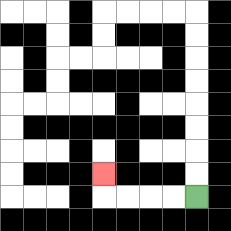{'start': '[8, 8]', 'end': '[4, 7]', 'path_directions': 'L,L,L,L,U', 'path_coordinates': '[[8, 8], [7, 8], [6, 8], [5, 8], [4, 8], [4, 7]]'}